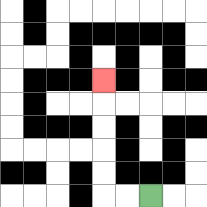{'start': '[6, 8]', 'end': '[4, 3]', 'path_directions': 'L,L,U,U,U,U,U', 'path_coordinates': '[[6, 8], [5, 8], [4, 8], [4, 7], [4, 6], [4, 5], [4, 4], [4, 3]]'}